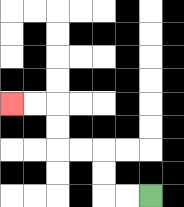{'start': '[6, 8]', 'end': '[0, 4]', 'path_directions': 'L,L,U,U,L,L,U,U,L,L', 'path_coordinates': '[[6, 8], [5, 8], [4, 8], [4, 7], [4, 6], [3, 6], [2, 6], [2, 5], [2, 4], [1, 4], [0, 4]]'}